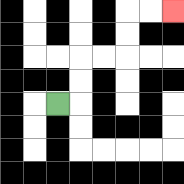{'start': '[2, 4]', 'end': '[7, 0]', 'path_directions': 'R,U,U,R,R,U,U,R,R', 'path_coordinates': '[[2, 4], [3, 4], [3, 3], [3, 2], [4, 2], [5, 2], [5, 1], [5, 0], [6, 0], [7, 0]]'}